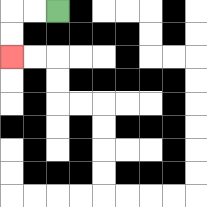{'start': '[2, 0]', 'end': '[0, 2]', 'path_directions': 'L,L,D,D', 'path_coordinates': '[[2, 0], [1, 0], [0, 0], [0, 1], [0, 2]]'}